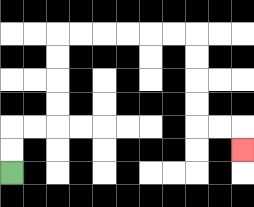{'start': '[0, 7]', 'end': '[10, 6]', 'path_directions': 'U,U,R,R,U,U,U,U,R,R,R,R,R,R,D,D,D,D,R,R,D', 'path_coordinates': '[[0, 7], [0, 6], [0, 5], [1, 5], [2, 5], [2, 4], [2, 3], [2, 2], [2, 1], [3, 1], [4, 1], [5, 1], [6, 1], [7, 1], [8, 1], [8, 2], [8, 3], [8, 4], [8, 5], [9, 5], [10, 5], [10, 6]]'}